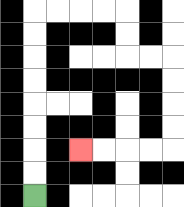{'start': '[1, 8]', 'end': '[3, 6]', 'path_directions': 'U,U,U,U,U,U,U,U,R,R,R,R,D,D,R,R,D,D,D,D,L,L,L,L', 'path_coordinates': '[[1, 8], [1, 7], [1, 6], [1, 5], [1, 4], [1, 3], [1, 2], [1, 1], [1, 0], [2, 0], [3, 0], [4, 0], [5, 0], [5, 1], [5, 2], [6, 2], [7, 2], [7, 3], [7, 4], [7, 5], [7, 6], [6, 6], [5, 6], [4, 6], [3, 6]]'}